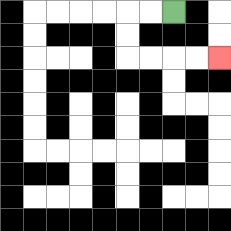{'start': '[7, 0]', 'end': '[9, 2]', 'path_directions': 'L,L,D,D,R,R,R,R', 'path_coordinates': '[[7, 0], [6, 0], [5, 0], [5, 1], [5, 2], [6, 2], [7, 2], [8, 2], [9, 2]]'}